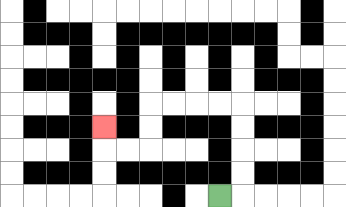{'start': '[9, 8]', 'end': '[4, 5]', 'path_directions': 'R,U,U,U,U,L,L,L,L,D,D,L,L,U', 'path_coordinates': '[[9, 8], [10, 8], [10, 7], [10, 6], [10, 5], [10, 4], [9, 4], [8, 4], [7, 4], [6, 4], [6, 5], [6, 6], [5, 6], [4, 6], [4, 5]]'}